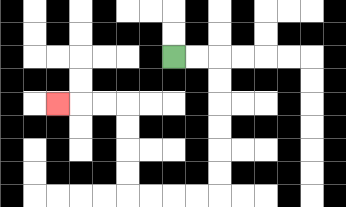{'start': '[7, 2]', 'end': '[2, 4]', 'path_directions': 'R,R,D,D,D,D,D,D,L,L,L,L,U,U,U,U,L,L,L', 'path_coordinates': '[[7, 2], [8, 2], [9, 2], [9, 3], [9, 4], [9, 5], [9, 6], [9, 7], [9, 8], [8, 8], [7, 8], [6, 8], [5, 8], [5, 7], [5, 6], [5, 5], [5, 4], [4, 4], [3, 4], [2, 4]]'}